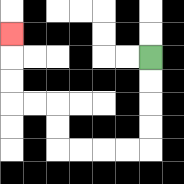{'start': '[6, 2]', 'end': '[0, 1]', 'path_directions': 'D,D,D,D,L,L,L,L,U,U,L,L,U,U,U', 'path_coordinates': '[[6, 2], [6, 3], [6, 4], [6, 5], [6, 6], [5, 6], [4, 6], [3, 6], [2, 6], [2, 5], [2, 4], [1, 4], [0, 4], [0, 3], [0, 2], [0, 1]]'}